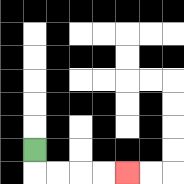{'start': '[1, 6]', 'end': '[5, 7]', 'path_directions': 'D,R,R,R,R', 'path_coordinates': '[[1, 6], [1, 7], [2, 7], [3, 7], [4, 7], [5, 7]]'}